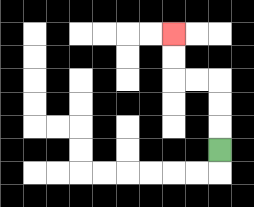{'start': '[9, 6]', 'end': '[7, 1]', 'path_directions': 'U,U,U,L,L,U,U', 'path_coordinates': '[[9, 6], [9, 5], [9, 4], [9, 3], [8, 3], [7, 3], [7, 2], [7, 1]]'}